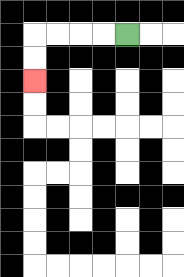{'start': '[5, 1]', 'end': '[1, 3]', 'path_directions': 'L,L,L,L,D,D', 'path_coordinates': '[[5, 1], [4, 1], [3, 1], [2, 1], [1, 1], [1, 2], [1, 3]]'}